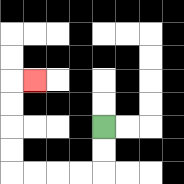{'start': '[4, 5]', 'end': '[1, 3]', 'path_directions': 'D,D,L,L,L,L,U,U,U,U,R', 'path_coordinates': '[[4, 5], [4, 6], [4, 7], [3, 7], [2, 7], [1, 7], [0, 7], [0, 6], [0, 5], [0, 4], [0, 3], [1, 3]]'}